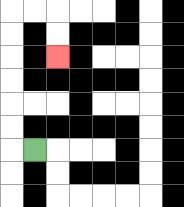{'start': '[1, 6]', 'end': '[2, 2]', 'path_directions': 'L,U,U,U,U,U,U,R,R,D,D', 'path_coordinates': '[[1, 6], [0, 6], [0, 5], [0, 4], [0, 3], [0, 2], [0, 1], [0, 0], [1, 0], [2, 0], [2, 1], [2, 2]]'}